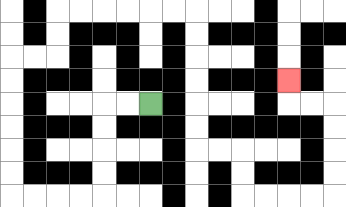{'start': '[6, 4]', 'end': '[12, 3]', 'path_directions': 'L,L,D,D,D,D,L,L,L,L,U,U,U,U,U,U,R,R,U,U,R,R,R,R,R,R,D,D,D,D,D,D,R,R,D,D,R,R,R,R,U,U,U,U,L,L,U', 'path_coordinates': '[[6, 4], [5, 4], [4, 4], [4, 5], [4, 6], [4, 7], [4, 8], [3, 8], [2, 8], [1, 8], [0, 8], [0, 7], [0, 6], [0, 5], [0, 4], [0, 3], [0, 2], [1, 2], [2, 2], [2, 1], [2, 0], [3, 0], [4, 0], [5, 0], [6, 0], [7, 0], [8, 0], [8, 1], [8, 2], [8, 3], [8, 4], [8, 5], [8, 6], [9, 6], [10, 6], [10, 7], [10, 8], [11, 8], [12, 8], [13, 8], [14, 8], [14, 7], [14, 6], [14, 5], [14, 4], [13, 4], [12, 4], [12, 3]]'}